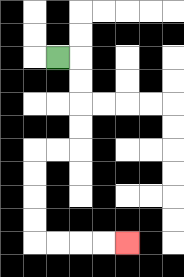{'start': '[2, 2]', 'end': '[5, 10]', 'path_directions': 'R,D,D,D,D,L,L,D,D,D,D,R,R,R,R', 'path_coordinates': '[[2, 2], [3, 2], [3, 3], [3, 4], [3, 5], [3, 6], [2, 6], [1, 6], [1, 7], [1, 8], [1, 9], [1, 10], [2, 10], [3, 10], [4, 10], [5, 10]]'}